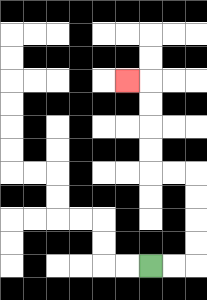{'start': '[6, 11]', 'end': '[5, 3]', 'path_directions': 'R,R,U,U,U,U,L,L,U,U,U,U,L', 'path_coordinates': '[[6, 11], [7, 11], [8, 11], [8, 10], [8, 9], [8, 8], [8, 7], [7, 7], [6, 7], [6, 6], [6, 5], [6, 4], [6, 3], [5, 3]]'}